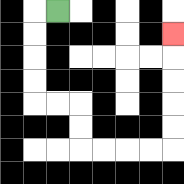{'start': '[2, 0]', 'end': '[7, 1]', 'path_directions': 'L,D,D,D,D,R,R,D,D,R,R,R,R,U,U,U,U,U', 'path_coordinates': '[[2, 0], [1, 0], [1, 1], [1, 2], [1, 3], [1, 4], [2, 4], [3, 4], [3, 5], [3, 6], [4, 6], [5, 6], [6, 6], [7, 6], [7, 5], [7, 4], [7, 3], [7, 2], [7, 1]]'}